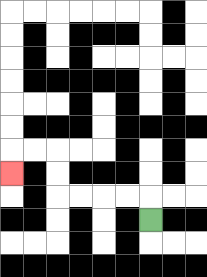{'start': '[6, 9]', 'end': '[0, 7]', 'path_directions': 'U,L,L,L,L,U,U,L,L,D', 'path_coordinates': '[[6, 9], [6, 8], [5, 8], [4, 8], [3, 8], [2, 8], [2, 7], [2, 6], [1, 6], [0, 6], [0, 7]]'}